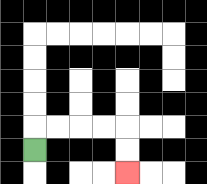{'start': '[1, 6]', 'end': '[5, 7]', 'path_directions': 'U,R,R,R,R,D,D', 'path_coordinates': '[[1, 6], [1, 5], [2, 5], [3, 5], [4, 5], [5, 5], [5, 6], [5, 7]]'}